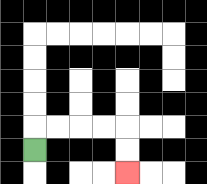{'start': '[1, 6]', 'end': '[5, 7]', 'path_directions': 'U,R,R,R,R,D,D', 'path_coordinates': '[[1, 6], [1, 5], [2, 5], [3, 5], [4, 5], [5, 5], [5, 6], [5, 7]]'}